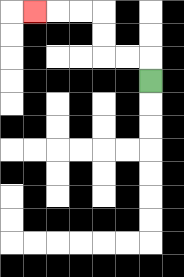{'start': '[6, 3]', 'end': '[1, 0]', 'path_directions': 'U,L,L,U,U,L,L,L', 'path_coordinates': '[[6, 3], [6, 2], [5, 2], [4, 2], [4, 1], [4, 0], [3, 0], [2, 0], [1, 0]]'}